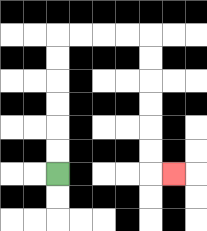{'start': '[2, 7]', 'end': '[7, 7]', 'path_directions': 'U,U,U,U,U,U,R,R,R,R,D,D,D,D,D,D,R', 'path_coordinates': '[[2, 7], [2, 6], [2, 5], [2, 4], [2, 3], [2, 2], [2, 1], [3, 1], [4, 1], [5, 1], [6, 1], [6, 2], [6, 3], [6, 4], [6, 5], [6, 6], [6, 7], [7, 7]]'}